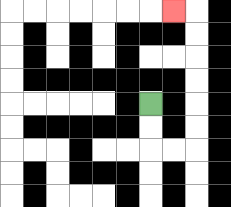{'start': '[6, 4]', 'end': '[7, 0]', 'path_directions': 'D,D,R,R,U,U,U,U,U,U,L', 'path_coordinates': '[[6, 4], [6, 5], [6, 6], [7, 6], [8, 6], [8, 5], [8, 4], [8, 3], [8, 2], [8, 1], [8, 0], [7, 0]]'}